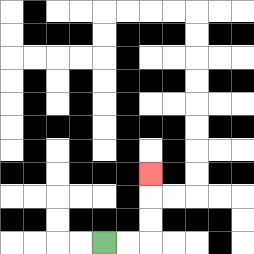{'start': '[4, 10]', 'end': '[6, 7]', 'path_directions': 'R,R,U,U,U', 'path_coordinates': '[[4, 10], [5, 10], [6, 10], [6, 9], [6, 8], [6, 7]]'}